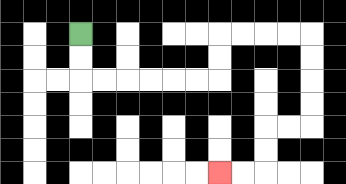{'start': '[3, 1]', 'end': '[9, 7]', 'path_directions': 'D,D,R,R,R,R,R,R,U,U,R,R,R,R,D,D,D,D,L,L,D,D,L,L', 'path_coordinates': '[[3, 1], [3, 2], [3, 3], [4, 3], [5, 3], [6, 3], [7, 3], [8, 3], [9, 3], [9, 2], [9, 1], [10, 1], [11, 1], [12, 1], [13, 1], [13, 2], [13, 3], [13, 4], [13, 5], [12, 5], [11, 5], [11, 6], [11, 7], [10, 7], [9, 7]]'}